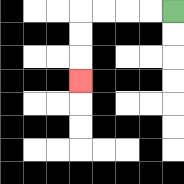{'start': '[7, 0]', 'end': '[3, 3]', 'path_directions': 'L,L,L,L,D,D,D', 'path_coordinates': '[[7, 0], [6, 0], [5, 0], [4, 0], [3, 0], [3, 1], [3, 2], [3, 3]]'}